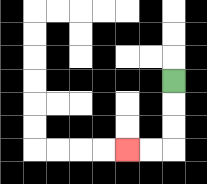{'start': '[7, 3]', 'end': '[5, 6]', 'path_directions': 'D,D,D,L,L', 'path_coordinates': '[[7, 3], [7, 4], [7, 5], [7, 6], [6, 6], [5, 6]]'}